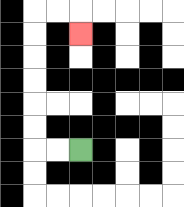{'start': '[3, 6]', 'end': '[3, 1]', 'path_directions': 'L,L,U,U,U,U,U,U,R,R,D', 'path_coordinates': '[[3, 6], [2, 6], [1, 6], [1, 5], [1, 4], [1, 3], [1, 2], [1, 1], [1, 0], [2, 0], [3, 0], [3, 1]]'}